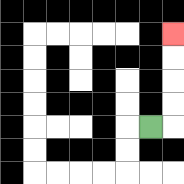{'start': '[6, 5]', 'end': '[7, 1]', 'path_directions': 'R,U,U,U,U', 'path_coordinates': '[[6, 5], [7, 5], [7, 4], [7, 3], [7, 2], [7, 1]]'}